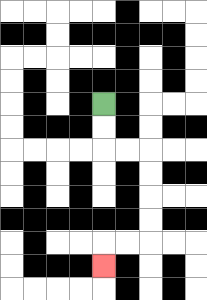{'start': '[4, 4]', 'end': '[4, 11]', 'path_directions': 'D,D,R,R,D,D,D,D,L,L,D', 'path_coordinates': '[[4, 4], [4, 5], [4, 6], [5, 6], [6, 6], [6, 7], [6, 8], [6, 9], [6, 10], [5, 10], [4, 10], [4, 11]]'}